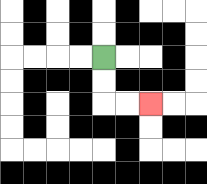{'start': '[4, 2]', 'end': '[6, 4]', 'path_directions': 'D,D,R,R', 'path_coordinates': '[[4, 2], [4, 3], [4, 4], [5, 4], [6, 4]]'}